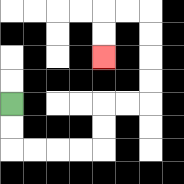{'start': '[0, 4]', 'end': '[4, 2]', 'path_directions': 'D,D,R,R,R,R,U,U,R,R,U,U,U,U,L,L,D,D', 'path_coordinates': '[[0, 4], [0, 5], [0, 6], [1, 6], [2, 6], [3, 6], [4, 6], [4, 5], [4, 4], [5, 4], [6, 4], [6, 3], [6, 2], [6, 1], [6, 0], [5, 0], [4, 0], [4, 1], [4, 2]]'}